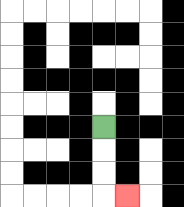{'start': '[4, 5]', 'end': '[5, 8]', 'path_directions': 'D,D,D,R', 'path_coordinates': '[[4, 5], [4, 6], [4, 7], [4, 8], [5, 8]]'}